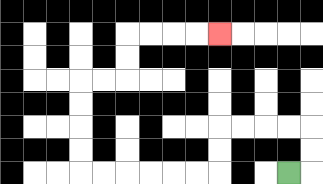{'start': '[12, 7]', 'end': '[9, 1]', 'path_directions': 'R,U,U,L,L,L,L,D,D,L,L,L,L,L,L,U,U,U,U,R,R,U,U,R,R,R,R', 'path_coordinates': '[[12, 7], [13, 7], [13, 6], [13, 5], [12, 5], [11, 5], [10, 5], [9, 5], [9, 6], [9, 7], [8, 7], [7, 7], [6, 7], [5, 7], [4, 7], [3, 7], [3, 6], [3, 5], [3, 4], [3, 3], [4, 3], [5, 3], [5, 2], [5, 1], [6, 1], [7, 1], [8, 1], [9, 1]]'}